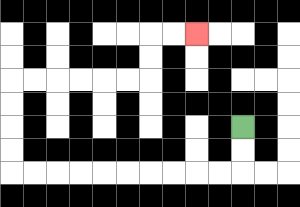{'start': '[10, 5]', 'end': '[8, 1]', 'path_directions': 'D,D,L,L,L,L,L,L,L,L,L,L,U,U,U,U,R,R,R,R,R,R,U,U,R,R', 'path_coordinates': '[[10, 5], [10, 6], [10, 7], [9, 7], [8, 7], [7, 7], [6, 7], [5, 7], [4, 7], [3, 7], [2, 7], [1, 7], [0, 7], [0, 6], [0, 5], [0, 4], [0, 3], [1, 3], [2, 3], [3, 3], [4, 3], [5, 3], [6, 3], [6, 2], [6, 1], [7, 1], [8, 1]]'}